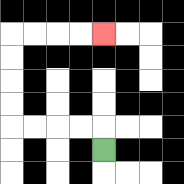{'start': '[4, 6]', 'end': '[4, 1]', 'path_directions': 'U,L,L,L,L,U,U,U,U,R,R,R,R', 'path_coordinates': '[[4, 6], [4, 5], [3, 5], [2, 5], [1, 5], [0, 5], [0, 4], [0, 3], [0, 2], [0, 1], [1, 1], [2, 1], [3, 1], [4, 1]]'}